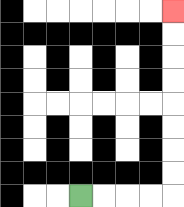{'start': '[3, 8]', 'end': '[7, 0]', 'path_directions': 'R,R,R,R,U,U,U,U,U,U,U,U', 'path_coordinates': '[[3, 8], [4, 8], [5, 8], [6, 8], [7, 8], [7, 7], [7, 6], [7, 5], [7, 4], [7, 3], [7, 2], [7, 1], [7, 0]]'}